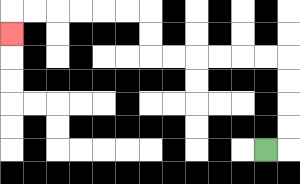{'start': '[11, 6]', 'end': '[0, 1]', 'path_directions': 'R,U,U,U,U,L,L,L,L,L,L,U,U,L,L,L,L,L,L,D', 'path_coordinates': '[[11, 6], [12, 6], [12, 5], [12, 4], [12, 3], [12, 2], [11, 2], [10, 2], [9, 2], [8, 2], [7, 2], [6, 2], [6, 1], [6, 0], [5, 0], [4, 0], [3, 0], [2, 0], [1, 0], [0, 0], [0, 1]]'}